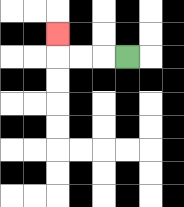{'start': '[5, 2]', 'end': '[2, 1]', 'path_directions': 'L,L,L,U', 'path_coordinates': '[[5, 2], [4, 2], [3, 2], [2, 2], [2, 1]]'}